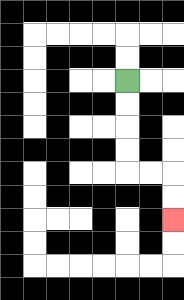{'start': '[5, 3]', 'end': '[7, 9]', 'path_directions': 'D,D,D,D,R,R,D,D', 'path_coordinates': '[[5, 3], [5, 4], [5, 5], [5, 6], [5, 7], [6, 7], [7, 7], [7, 8], [7, 9]]'}